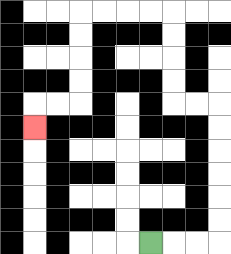{'start': '[6, 10]', 'end': '[1, 5]', 'path_directions': 'R,R,R,U,U,U,U,U,U,L,L,U,U,U,U,L,L,L,L,D,D,D,D,L,L,D', 'path_coordinates': '[[6, 10], [7, 10], [8, 10], [9, 10], [9, 9], [9, 8], [9, 7], [9, 6], [9, 5], [9, 4], [8, 4], [7, 4], [7, 3], [7, 2], [7, 1], [7, 0], [6, 0], [5, 0], [4, 0], [3, 0], [3, 1], [3, 2], [3, 3], [3, 4], [2, 4], [1, 4], [1, 5]]'}